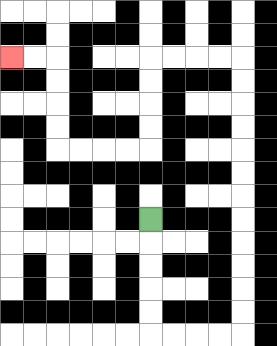{'start': '[6, 9]', 'end': '[0, 2]', 'path_directions': 'D,D,D,D,D,R,R,R,R,U,U,U,U,U,U,U,U,U,U,U,U,L,L,L,L,D,D,D,D,L,L,L,L,U,U,U,U,L,L', 'path_coordinates': '[[6, 9], [6, 10], [6, 11], [6, 12], [6, 13], [6, 14], [7, 14], [8, 14], [9, 14], [10, 14], [10, 13], [10, 12], [10, 11], [10, 10], [10, 9], [10, 8], [10, 7], [10, 6], [10, 5], [10, 4], [10, 3], [10, 2], [9, 2], [8, 2], [7, 2], [6, 2], [6, 3], [6, 4], [6, 5], [6, 6], [5, 6], [4, 6], [3, 6], [2, 6], [2, 5], [2, 4], [2, 3], [2, 2], [1, 2], [0, 2]]'}